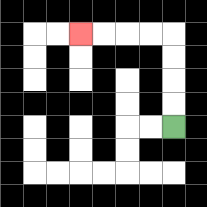{'start': '[7, 5]', 'end': '[3, 1]', 'path_directions': 'U,U,U,U,L,L,L,L', 'path_coordinates': '[[7, 5], [7, 4], [7, 3], [7, 2], [7, 1], [6, 1], [5, 1], [4, 1], [3, 1]]'}